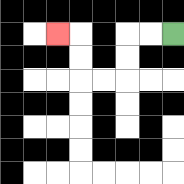{'start': '[7, 1]', 'end': '[2, 1]', 'path_directions': 'L,L,D,D,L,L,U,U,L', 'path_coordinates': '[[7, 1], [6, 1], [5, 1], [5, 2], [5, 3], [4, 3], [3, 3], [3, 2], [3, 1], [2, 1]]'}